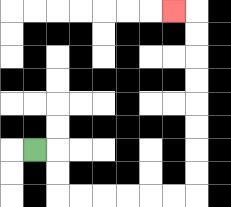{'start': '[1, 6]', 'end': '[7, 0]', 'path_directions': 'R,D,D,R,R,R,R,R,R,U,U,U,U,U,U,U,U,L', 'path_coordinates': '[[1, 6], [2, 6], [2, 7], [2, 8], [3, 8], [4, 8], [5, 8], [6, 8], [7, 8], [8, 8], [8, 7], [8, 6], [8, 5], [8, 4], [8, 3], [8, 2], [8, 1], [8, 0], [7, 0]]'}